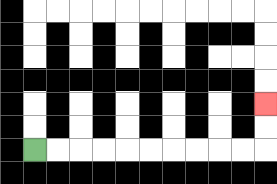{'start': '[1, 6]', 'end': '[11, 4]', 'path_directions': 'R,R,R,R,R,R,R,R,R,R,U,U', 'path_coordinates': '[[1, 6], [2, 6], [3, 6], [4, 6], [5, 6], [6, 6], [7, 6], [8, 6], [9, 6], [10, 6], [11, 6], [11, 5], [11, 4]]'}